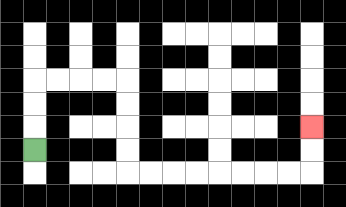{'start': '[1, 6]', 'end': '[13, 5]', 'path_directions': 'U,U,U,R,R,R,R,D,D,D,D,R,R,R,R,R,R,R,R,U,U', 'path_coordinates': '[[1, 6], [1, 5], [1, 4], [1, 3], [2, 3], [3, 3], [4, 3], [5, 3], [5, 4], [5, 5], [5, 6], [5, 7], [6, 7], [7, 7], [8, 7], [9, 7], [10, 7], [11, 7], [12, 7], [13, 7], [13, 6], [13, 5]]'}